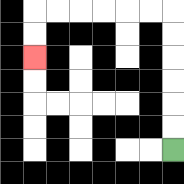{'start': '[7, 6]', 'end': '[1, 2]', 'path_directions': 'U,U,U,U,U,U,L,L,L,L,L,L,D,D', 'path_coordinates': '[[7, 6], [7, 5], [7, 4], [7, 3], [7, 2], [7, 1], [7, 0], [6, 0], [5, 0], [4, 0], [3, 0], [2, 0], [1, 0], [1, 1], [1, 2]]'}